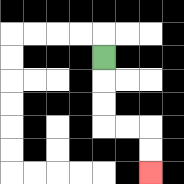{'start': '[4, 2]', 'end': '[6, 7]', 'path_directions': 'D,D,D,R,R,D,D', 'path_coordinates': '[[4, 2], [4, 3], [4, 4], [4, 5], [5, 5], [6, 5], [6, 6], [6, 7]]'}